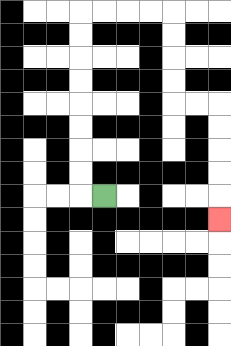{'start': '[4, 8]', 'end': '[9, 9]', 'path_directions': 'L,U,U,U,U,U,U,U,U,R,R,R,R,D,D,D,D,R,R,D,D,D,D,D', 'path_coordinates': '[[4, 8], [3, 8], [3, 7], [3, 6], [3, 5], [3, 4], [3, 3], [3, 2], [3, 1], [3, 0], [4, 0], [5, 0], [6, 0], [7, 0], [7, 1], [7, 2], [7, 3], [7, 4], [8, 4], [9, 4], [9, 5], [9, 6], [9, 7], [9, 8], [9, 9]]'}